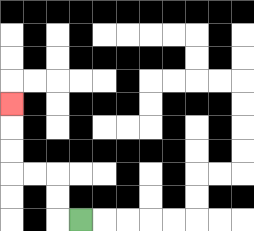{'start': '[3, 9]', 'end': '[0, 4]', 'path_directions': 'L,U,U,L,L,U,U,U', 'path_coordinates': '[[3, 9], [2, 9], [2, 8], [2, 7], [1, 7], [0, 7], [0, 6], [0, 5], [0, 4]]'}